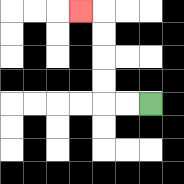{'start': '[6, 4]', 'end': '[3, 0]', 'path_directions': 'L,L,U,U,U,U,L', 'path_coordinates': '[[6, 4], [5, 4], [4, 4], [4, 3], [4, 2], [4, 1], [4, 0], [3, 0]]'}